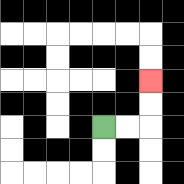{'start': '[4, 5]', 'end': '[6, 3]', 'path_directions': 'R,R,U,U', 'path_coordinates': '[[4, 5], [5, 5], [6, 5], [6, 4], [6, 3]]'}